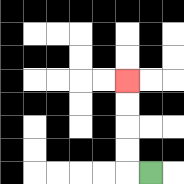{'start': '[6, 7]', 'end': '[5, 3]', 'path_directions': 'L,U,U,U,U', 'path_coordinates': '[[6, 7], [5, 7], [5, 6], [5, 5], [5, 4], [5, 3]]'}